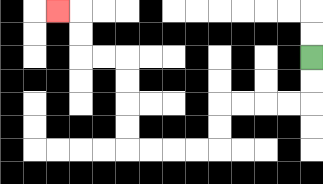{'start': '[13, 2]', 'end': '[2, 0]', 'path_directions': 'D,D,L,L,L,L,D,D,L,L,L,L,U,U,U,U,L,L,U,U,L', 'path_coordinates': '[[13, 2], [13, 3], [13, 4], [12, 4], [11, 4], [10, 4], [9, 4], [9, 5], [9, 6], [8, 6], [7, 6], [6, 6], [5, 6], [5, 5], [5, 4], [5, 3], [5, 2], [4, 2], [3, 2], [3, 1], [3, 0], [2, 0]]'}